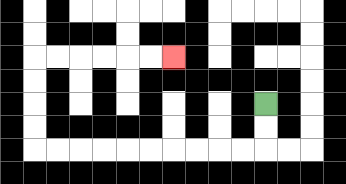{'start': '[11, 4]', 'end': '[7, 2]', 'path_directions': 'D,D,L,L,L,L,L,L,L,L,L,L,U,U,U,U,R,R,R,R,R,R', 'path_coordinates': '[[11, 4], [11, 5], [11, 6], [10, 6], [9, 6], [8, 6], [7, 6], [6, 6], [5, 6], [4, 6], [3, 6], [2, 6], [1, 6], [1, 5], [1, 4], [1, 3], [1, 2], [2, 2], [3, 2], [4, 2], [5, 2], [6, 2], [7, 2]]'}